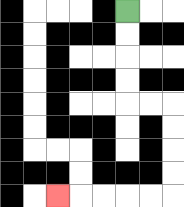{'start': '[5, 0]', 'end': '[2, 8]', 'path_directions': 'D,D,D,D,R,R,D,D,D,D,L,L,L,L,L', 'path_coordinates': '[[5, 0], [5, 1], [5, 2], [5, 3], [5, 4], [6, 4], [7, 4], [7, 5], [7, 6], [7, 7], [7, 8], [6, 8], [5, 8], [4, 8], [3, 8], [2, 8]]'}